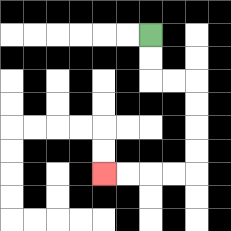{'start': '[6, 1]', 'end': '[4, 7]', 'path_directions': 'D,D,R,R,D,D,D,D,L,L,L,L', 'path_coordinates': '[[6, 1], [6, 2], [6, 3], [7, 3], [8, 3], [8, 4], [8, 5], [8, 6], [8, 7], [7, 7], [6, 7], [5, 7], [4, 7]]'}